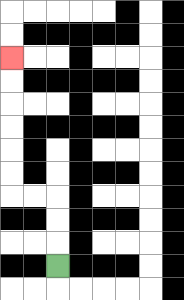{'start': '[2, 11]', 'end': '[0, 2]', 'path_directions': 'U,U,U,L,L,U,U,U,U,U,U', 'path_coordinates': '[[2, 11], [2, 10], [2, 9], [2, 8], [1, 8], [0, 8], [0, 7], [0, 6], [0, 5], [0, 4], [0, 3], [0, 2]]'}